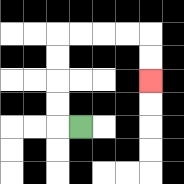{'start': '[3, 5]', 'end': '[6, 3]', 'path_directions': 'L,U,U,U,U,R,R,R,R,D,D', 'path_coordinates': '[[3, 5], [2, 5], [2, 4], [2, 3], [2, 2], [2, 1], [3, 1], [4, 1], [5, 1], [6, 1], [6, 2], [6, 3]]'}